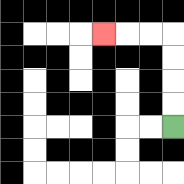{'start': '[7, 5]', 'end': '[4, 1]', 'path_directions': 'U,U,U,U,L,L,L', 'path_coordinates': '[[7, 5], [7, 4], [7, 3], [7, 2], [7, 1], [6, 1], [5, 1], [4, 1]]'}